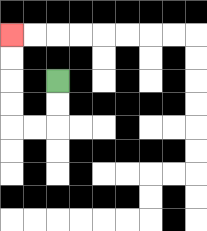{'start': '[2, 3]', 'end': '[0, 1]', 'path_directions': 'D,D,L,L,U,U,U,U', 'path_coordinates': '[[2, 3], [2, 4], [2, 5], [1, 5], [0, 5], [0, 4], [0, 3], [0, 2], [0, 1]]'}